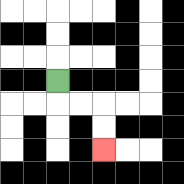{'start': '[2, 3]', 'end': '[4, 6]', 'path_directions': 'D,R,R,D,D', 'path_coordinates': '[[2, 3], [2, 4], [3, 4], [4, 4], [4, 5], [4, 6]]'}